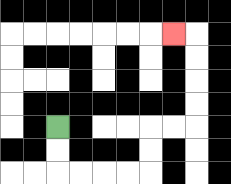{'start': '[2, 5]', 'end': '[7, 1]', 'path_directions': 'D,D,R,R,R,R,U,U,R,R,U,U,U,U,L', 'path_coordinates': '[[2, 5], [2, 6], [2, 7], [3, 7], [4, 7], [5, 7], [6, 7], [6, 6], [6, 5], [7, 5], [8, 5], [8, 4], [8, 3], [8, 2], [8, 1], [7, 1]]'}